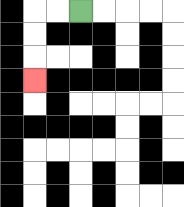{'start': '[3, 0]', 'end': '[1, 3]', 'path_directions': 'L,L,D,D,D', 'path_coordinates': '[[3, 0], [2, 0], [1, 0], [1, 1], [1, 2], [1, 3]]'}